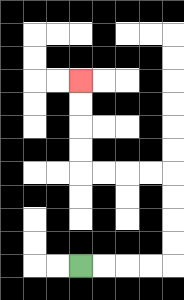{'start': '[3, 11]', 'end': '[3, 3]', 'path_directions': 'R,R,R,R,U,U,U,U,L,L,L,L,U,U,U,U', 'path_coordinates': '[[3, 11], [4, 11], [5, 11], [6, 11], [7, 11], [7, 10], [7, 9], [7, 8], [7, 7], [6, 7], [5, 7], [4, 7], [3, 7], [3, 6], [3, 5], [3, 4], [3, 3]]'}